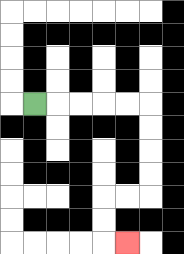{'start': '[1, 4]', 'end': '[5, 10]', 'path_directions': 'R,R,R,R,R,D,D,D,D,L,L,D,D,R', 'path_coordinates': '[[1, 4], [2, 4], [3, 4], [4, 4], [5, 4], [6, 4], [6, 5], [6, 6], [6, 7], [6, 8], [5, 8], [4, 8], [4, 9], [4, 10], [5, 10]]'}